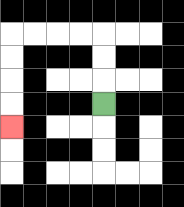{'start': '[4, 4]', 'end': '[0, 5]', 'path_directions': 'U,U,U,L,L,L,L,D,D,D,D', 'path_coordinates': '[[4, 4], [4, 3], [4, 2], [4, 1], [3, 1], [2, 1], [1, 1], [0, 1], [0, 2], [0, 3], [0, 4], [0, 5]]'}